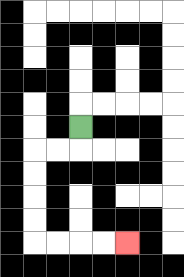{'start': '[3, 5]', 'end': '[5, 10]', 'path_directions': 'D,L,L,D,D,D,D,R,R,R,R', 'path_coordinates': '[[3, 5], [3, 6], [2, 6], [1, 6], [1, 7], [1, 8], [1, 9], [1, 10], [2, 10], [3, 10], [4, 10], [5, 10]]'}